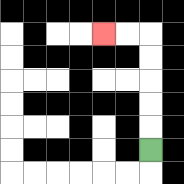{'start': '[6, 6]', 'end': '[4, 1]', 'path_directions': 'U,U,U,U,U,L,L', 'path_coordinates': '[[6, 6], [6, 5], [6, 4], [6, 3], [6, 2], [6, 1], [5, 1], [4, 1]]'}